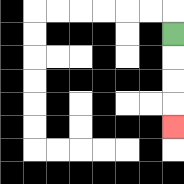{'start': '[7, 1]', 'end': '[7, 5]', 'path_directions': 'D,D,D,D', 'path_coordinates': '[[7, 1], [7, 2], [7, 3], [7, 4], [7, 5]]'}